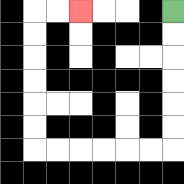{'start': '[7, 0]', 'end': '[3, 0]', 'path_directions': 'D,D,D,D,D,D,L,L,L,L,L,L,U,U,U,U,U,U,R,R', 'path_coordinates': '[[7, 0], [7, 1], [7, 2], [7, 3], [7, 4], [7, 5], [7, 6], [6, 6], [5, 6], [4, 6], [3, 6], [2, 6], [1, 6], [1, 5], [1, 4], [1, 3], [1, 2], [1, 1], [1, 0], [2, 0], [3, 0]]'}